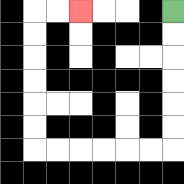{'start': '[7, 0]', 'end': '[3, 0]', 'path_directions': 'D,D,D,D,D,D,L,L,L,L,L,L,U,U,U,U,U,U,R,R', 'path_coordinates': '[[7, 0], [7, 1], [7, 2], [7, 3], [7, 4], [7, 5], [7, 6], [6, 6], [5, 6], [4, 6], [3, 6], [2, 6], [1, 6], [1, 5], [1, 4], [1, 3], [1, 2], [1, 1], [1, 0], [2, 0], [3, 0]]'}